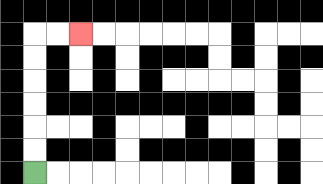{'start': '[1, 7]', 'end': '[3, 1]', 'path_directions': 'U,U,U,U,U,U,R,R', 'path_coordinates': '[[1, 7], [1, 6], [1, 5], [1, 4], [1, 3], [1, 2], [1, 1], [2, 1], [3, 1]]'}